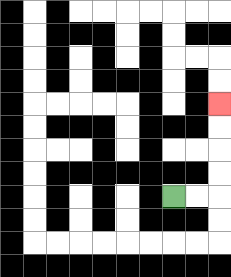{'start': '[7, 8]', 'end': '[9, 4]', 'path_directions': 'R,R,U,U,U,U', 'path_coordinates': '[[7, 8], [8, 8], [9, 8], [9, 7], [9, 6], [9, 5], [9, 4]]'}